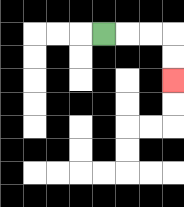{'start': '[4, 1]', 'end': '[7, 3]', 'path_directions': 'R,R,R,D,D', 'path_coordinates': '[[4, 1], [5, 1], [6, 1], [7, 1], [7, 2], [7, 3]]'}